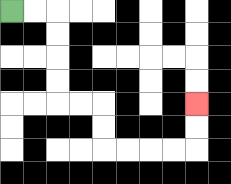{'start': '[0, 0]', 'end': '[8, 4]', 'path_directions': 'R,R,D,D,D,D,R,R,D,D,R,R,R,R,U,U', 'path_coordinates': '[[0, 0], [1, 0], [2, 0], [2, 1], [2, 2], [2, 3], [2, 4], [3, 4], [4, 4], [4, 5], [4, 6], [5, 6], [6, 6], [7, 6], [8, 6], [8, 5], [8, 4]]'}